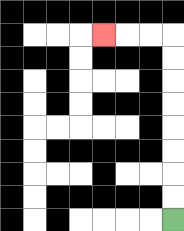{'start': '[7, 9]', 'end': '[4, 1]', 'path_directions': 'U,U,U,U,U,U,U,U,L,L,L', 'path_coordinates': '[[7, 9], [7, 8], [7, 7], [7, 6], [7, 5], [7, 4], [7, 3], [7, 2], [7, 1], [6, 1], [5, 1], [4, 1]]'}